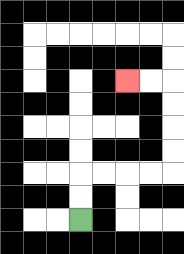{'start': '[3, 9]', 'end': '[5, 3]', 'path_directions': 'U,U,R,R,R,R,U,U,U,U,L,L', 'path_coordinates': '[[3, 9], [3, 8], [3, 7], [4, 7], [5, 7], [6, 7], [7, 7], [7, 6], [7, 5], [7, 4], [7, 3], [6, 3], [5, 3]]'}